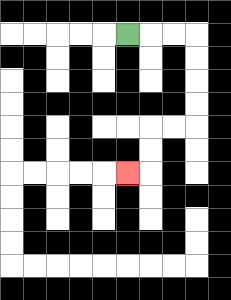{'start': '[5, 1]', 'end': '[5, 7]', 'path_directions': 'R,R,R,D,D,D,D,L,L,D,D,L', 'path_coordinates': '[[5, 1], [6, 1], [7, 1], [8, 1], [8, 2], [8, 3], [8, 4], [8, 5], [7, 5], [6, 5], [6, 6], [6, 7], [5, 7]]'}